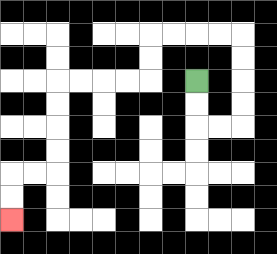{'start': '[8, 3]', 'end': '[0, 9]', 'path_directions': 'D,D,R,R,U,U,U,U,L,L,L,L,D,D,L,L,L,L,D,D,D,D,L,L,D,D', 'path_coordinates': '[[8, 3], [8, 4], [8, 5], [9, 5], [10, 5], [10, 4], [10, 3], [10, 2], [10, 1], [9, 1], [8, 1], [7, 1], [6, 1], [6, 2], [6, 3], [5, 3], [4, 3], [3, 3], [2, 3], [2, 4], [2, 5], [2, 6], [2, 7], [1, 7], [0, 7], [0, 8], [0, 9]]'}